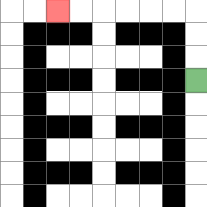{'start': '[8, 3]', 'end': '[2, 0]', 'path_directions': 'U,U,U,L,L,L,L,L,L', 'path_coordinates': '[[8, 3], [8, 2], [8, 1], [8, 0], [7, 0], [6, 0], [5, 0], [4, 0], [3, 0], [2, 0]]'}